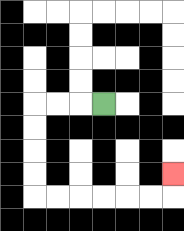{'start': '[4, 4]', 'end': '[7, 7]', 'path_directions': 'L,L,L,D,D,D,D,R,R,R,R,R,R,U', 'path_coordinates': '[[4, 4], [3, 4], [2, 4], [1, 4], [1, 5], [1, 6], [1, 7], [1, 8], [2, 8], [3, 8], [4, 8], [5, 8], [6, 8], [7, 8], [7, 7]]'}